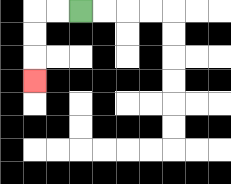{'start': '[3, 0]', 'end': '[1, 3]', 'path_directions': 'L,L,D,D,D', 'path_coordinates': '[[3, 0], [2, 0], [1, 0], [1, 1], [1, 2], [1, 3]]'}